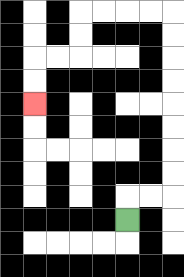{'start': '[5, 9]', 'end': '[1, 4]', 'path_directions': 'U,R,R,U,U,U,U,U,U,U,U,L,L,L,L,D,D,L,L,D,D', 'path_coordinates': '[[5, 9], [5, 8], [6, 8], [7, 8], [7, 7], [7, 6], [7, 5], [7, 4], [7, 3], [7, 2], [7, 1], [7, 0], [6, 0], [5, 0], [4, 0], [3, 0], [3, 1], [3, 2], [2, 2], [1, 2], [1, 3], [1, 4]]'}